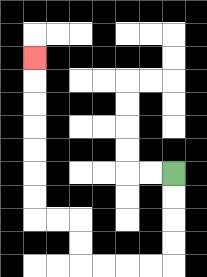{'start': '[7, 7]', 'end': '[1, 2]', 'path_directions': 'D,D,D,D,L,L,L,L,U,U,L,L,U,U,U,U,U,U,U', 'path_coordinates': '[[7, 7], [7, 8], [7, 9], [7, 10], [7, 11], [6, 11], [5, 11], [4, 11], [3, 11], [3, 10], [3, 9], [2, 9], [1, 9], [1, 8], [1, 7], [1, 6], [1, 5], [1, 4], [1, 3], [1, 2]]'}